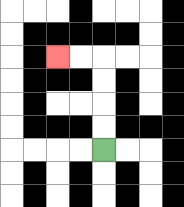{'start': '[4, 6]', 'end': '[2, 2]', 'path_directions': 'U,U,U,U,L,L', 'path_coordinates': '[[4, 6], [4, 5], [4, 4], [4, 3], [4, 2], [3, 2], [2, 2]]'}